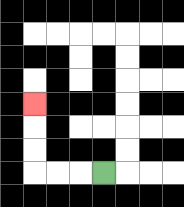{'start': '[4, 7]', 'end': '[1, 4]', 'path_directions': 'L,L,L,U,U,U', 'path_coordinates': '[[4, 7], [3, 7], [2, 7], [1, 7], [1, 6], [1, 5], [1, 4]]'}